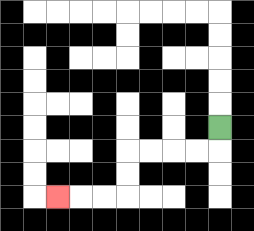{'start': '[9, 5]', 'end': '[2, 8]', 'path_directions': 'D,L,L,L,L,D,D,L,L,L', 'path_coordinates': '[[9, 5], [9, 6], [8, 6], [7, 6], [6, 6], [5, 6], [5, 7], [5, 8], [4, 8], [3, 8], [2, 8]]'}